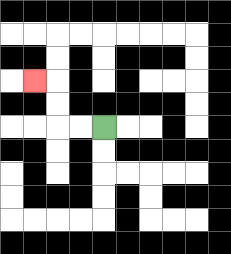{'start': '[4, 5]', 'end': '[1, 3]', 'path_directions': 'L,L,U,U,L', 'path_coordinates': '[[4, 5], [3, 5], [2, 5], [2, 4], [2, 3], [1, 3]]'}